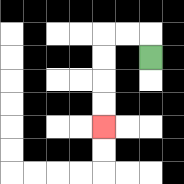{'start': '[6, 2]', 'end': '[4, 5]', 'path_directions': 'U,L,L,D,D,D,D', 'path_coordinates': '[[6, 2], [6, 1], [5, 1], [4, 1], [4, 2], [4, 3], [4, 4], [4, 5]]'}